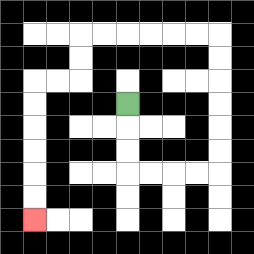{'start': '[5, 4]', 'end': '[1, 9]', 'path_directions': 'D,D,D,R,R,R,R,U,U,U,U,U,U,L,L,L,L,L,L,D,D,L,L,D,D,D,D,D,D', 'path_coordinates': '[[5, 4], [5, 5], [5, 6], [5, 7], [6, 7], [7, 7], [8, 7], [9, 7], [9, 6], [9, 5], [9, 4], [9, 3], [9, 2], [9, 1], [8, 1], [7, 1], [6, 1], [5, 1], [4, 1], [3, 1], [3, 2], [3, 3], [2, 3], [1, 3], [1, 4], [1, 5], [1, 6], [1, 7], [1, 8], [1, 9]]'}